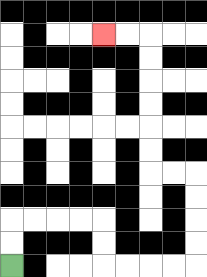{'start': '[0, 11]', 'end': '[4, 1]', 'path_directions': 'U,U,R,R,R,R,D,D,R,R,R,R,U,U,U,U,L,L,U,U,U,U,U,U,L,L', 'path_coordinates': '[[0, 11], [0, 10], [0, 9], [1, 9], [2, 9], [3, 9], [4, 9], [4, 10], [4, 11], [5, 11], [6, 11], [7, 11], [8, 11], [8, 10], [8, 9], [8, 8], [8, 7], [7, 7], [6, 7], [6, 6], [6, 5], [6, 4], [6, 3], [6, 2], [6, 1], [5, 1], [4, 1]]'}